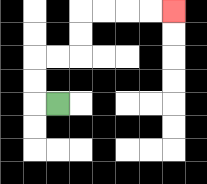{'start': '[2, 4]', 'end': '[7, 0]', 'path_directions': 'L,U,U,R,R,U,U,R,R,R,R', 'path_coordinates': '[[2, 4], [1, 4], [1, 3], [1, 2], [2, 2], [3, 2], [3, 1], [3, 0], [4, 0], [5, 0], [6, 0], [7, 0]]'}